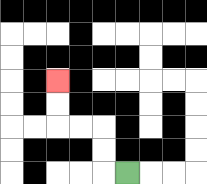{'start': '[5, 7]', 'end': '[2, 3]', 'path_directions': 'L,U,U,L,L,U,U', 'path_coordinates': '[[5, 7], [4, 7], [4, 6], [4, 5], [3, 5], [2, 5], [2, 4], [2, 3]]'}